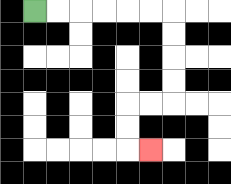{'start': '[1, 0]', 'end': '[6, 6]', 'path_directions': 'R,R,R,R,R,R,D,D,D,D,L,L,D,D,R', 'path_coordinates': '[[1, 0], [2, 0], [3, 0], [4, 0], [5, 0], [6, 0], [7, 0], [7, 1], [7, 2], [7, 3], [7, 4], [6, 4], [5, 4], [5, 5], [5, 6], [6, 6]]'}